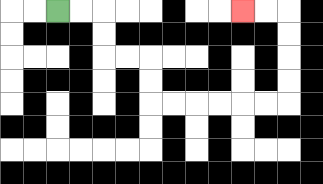{'start': '[2, 0]', 'end': '[10, 0]', 'path_directions': 'R,R,D,D,R,R,D,D,R,R,R,R,R,R,U,U,U,U,L,L', 'path_coordinates': '[[2, 0], [3, 0], [4, 0], [4, 1], [4, 2], [5, 2], [6, 2], [6, 3], [6, 4], [7, 4], [8, 4], [9, 4], [10, 4], [11, 4], [12, 4], [12, 3], [12, 2], [12, 1], [12, 0], [11, 0], [10, 0]]'}